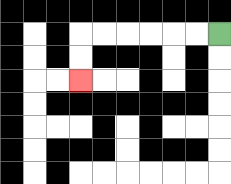{'start': '[9, 1]', 'end': '[3, 3]', 'path_directions': 'L,L,L,L,L,L,D,D', 'path_coordinates': '[[9, 1], [8, 1], [7, 1], [6, 1], [5, 1], [4, 1], [3, 1], [3, 2], [3, 3]]'}